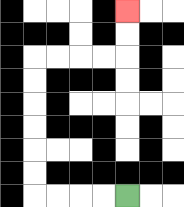{'start': '[5, 8]', 'end': '[5, 0]', 'path_directions': 'L,L,L,L,U,U,U,U,U,U,R,R,R,R,U,U', 'path_coordinates': '[[5, 8], [4, 8], [3, 8], [2, 8], [1, 8], [1, 7], [1, 6], [1, 5], [1, 4], [1, 3], [1, 2], [2, 2], [3, 2], [4, 2], [5, 2], [5, 1], [5, 0]]'}